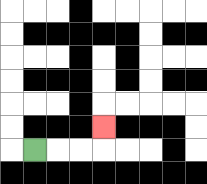{'start': '[1, 6]', 'end': '[4, 5]', 'path_directions': 'R,R,R,U', 'path_coordinates': '[[1, 6], [2, 6], [3, 6], [4, 6], [4, 5]]'}